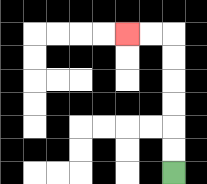{'start': '[7, 7]', 'end': '[5, 1]', 'path_directions': 'U,U,U,U,U,U,L,L', 'path_coordinates': '[[7, 7], [7, 6], [7, 5], [7, 4], [7, 3], [7, 2], [7, 1], [6, 1], [5, 1]]'}